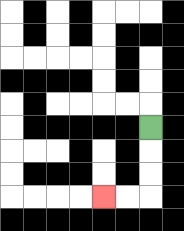{'start': '[6, 5]', 'end': '[4, 8]', 'path_directions': 'D,D,D,L,L', 'path_coordinates': '[[6, 5], [6, 6], [6, 7], [6, 8], [5, 8], [4, 8]]'}